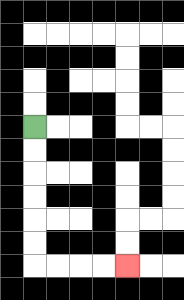{'start': '[1, 5]', 'end': '[5, 11]', 'path_directions': 'D,D,D,D,D,D,R,R,R,R', 'path_coordinates': '[[1, 5], [1, 6], [1, 7], [1, 8], [1, 9], [1, 10], [1, 11], [2, 11], [3, 11], [4, 11], [5, 11]]'}